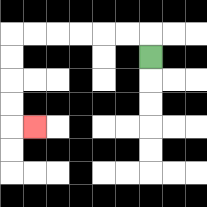{'start': '[6, 2]', 'end': '[1, 5]', 'path_directions': 'U,L,L,L,L,L,L,D,D,D,D,R', 'path_coordinates': '[[6, 2], [6, 1], [5, 1], [4, 1], [3, 1], [2, 1], [1, 1], [0, 1], [0, 2], [0, 3], [0, 4], [0, 5], [1, 5]]'}